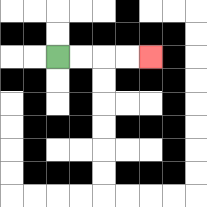{'start': '[2, 2]', 'end': '[6, 2]', 'path_directions': 'R,R,R,R', 'path_coordinates': '[[2, 2], [3, 2], [4, 2], [5, 2], [6, 2]]'}